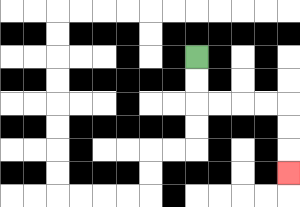{'start': '[8, 2]', 'end': '[12, 7]', 'path_directions': 'D,D,R,R,R,R,D,D,D', 'path_coordinates': '[[8, 2], [8, 3], [8, 4], [9, 4], [10, 4], [11, 4], [12, 4], [12, 5], [12, 6], [12, 7]]'}